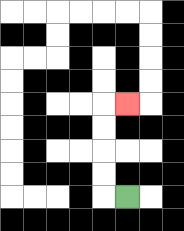{'start': '[5, 8]', 'end': '[5, 4]', 'path_directions': 'L,U,U,U,U,R', 'path_coordinates': '[[5, 8], [4, 8], [4, 7], [4, 6], [4, 5], [4, 4], [5, 4]]'}